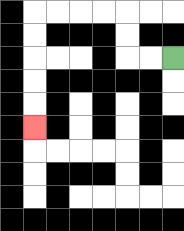{'start': '[7, 2]', 'end': '[1, 5]', 'path_directions': 'L,L,U,U,L,L,L,L,D,D,D,D,D', 'path_coordinates': '[[7, 2], [6, 2], [5, 2], [5, 1], [5, 0], [4, 0], [3, 0], [2, 0], [1, 0], [1, 1], [1, 2], [1, 3], [1, 4], [1, 5]]'}